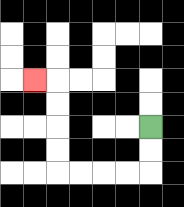{'start': '[6, 5]', 'end': '[1, 3]', 'path_directions': 'D,D,L,L,L,L,U,U,U,U,L', 'path_coordinates': '[[6, 5], [6, 6], [6, 7], [5, 7], [4, 7], [3, 7], [2, 7], [2, 6], [2, 5], [2, 4], [2, 3], [1, 3]]'}